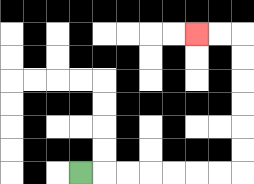{'start': '[3, 7]', 'end': '[8, 1]', 'path_directions': 'R,R,R,R,R,R,R,U,U,U,U,U,U,L,L', 'path_coordinates': '[[3, 7], [4, 7], [5, 7], [6, 7], [7, 7], [8, 7], [9, 7], [10, 7], [10, 6], [10, 5], [10, 4], [10, 3], [10, 2], [10, 1], [9, 1], [8, 1]]'}